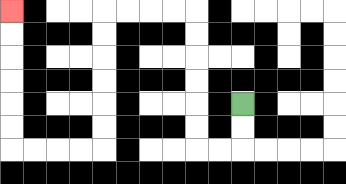{'start': '[10, 4]', 'end': '[0, 0]', 'path_directions': 'D,D,L,L,U,U,U,U,U,U,L,L,L,L,D,D,D,D,D,D,L,L,L,L,U,U,U,U,U,U', 'path_coordinates': '[[10, 4], [10, 5], [10, 6], [9, 6], [8, 6], [8, 5], [8, 4], [8, 3], [8, 2], [8, 1], [8, 0], [7, 0], [6, 0], [5, 0], [4, 0], [4, 1], [4, 2], [4, 3], [4, 4], [4, 5], [4, 6], [3, 6], [2, 6], [1, 6], [0, 6], [0, 5], [0, 4], [0, 3], [0, 2], [0, 1], [0, 0]]'}